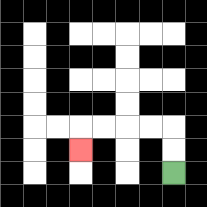{'start': '[7, 7]', 'end': '[3, 6]', 'path_directions': 'U,U,L,L,L,L,D', 'path_coordinates': '[[7, 7], [7, 6], [7, 5], [6, 5], [5, 5], [4, 5], [3, 5], [3, 6]]'}